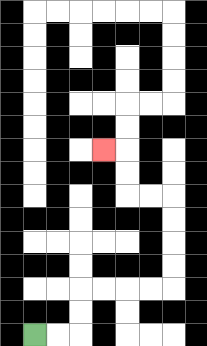{'start': '[1, 14]', 'end': '[4, 6]', 'path_directions': 'R,R,U,U,R,R,R,R,U,U,U,U,L,L,U,U,L', 'path_coordinates': '[[1, 14], [2, 14], [3, 14], [3, 13], [3, 12], [4, 12], [5, 12], [6, 12], [7, 12], [7, 11], [7, 10], [7, 9], [7, 8], [6, 8], [5, 8], [5, 7], [5, 6], [4, 6]]'}